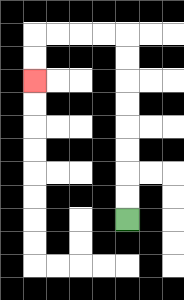{'start': '[5, 9]', 'end': '[1, 3]', 'path_directions': 'U,U,U,U,U,U,U,U,L,L,L,L,D,D', 'path_coordinates': '[[5, 9], [5, 8], [5, 7], [5, 6], [5, 5], [5, 4], [5, 3], [5, 2], [5, 1], [4, 1], [3, 1], [2, 1], [1, 1], [1, 2], [1, 3]]'}